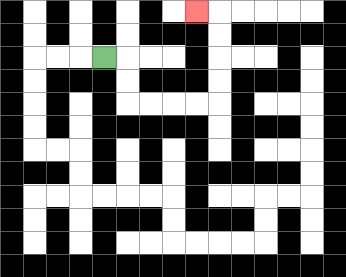{'start': '[4, 2]', 'end': '[8, 0]', 'path_directions': 'R,D,D,R,R,R,R,U,U,U,U,L', 'path_coordinates': '[[4, 2], [5, 2], [5, 3], [5, 4], [6, 4], [7, 4], [8, 4], [9, 4], [9, 3], [9, 2], [9, 1], [9, 0], [8, 0]]'}